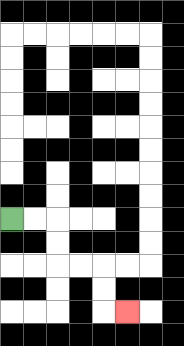{'start': '[0, 9]', 'end': '[5, 13]', 'path_directions': 'R,R,D,D,R,R,D,D,R', 'path_coordinates': '[[0, 9], [1, 9], [2, 9], [2, 10], [2, 11], [3, 11], [4, 11], [4, 12], [4, 13], [5, 13]]'}